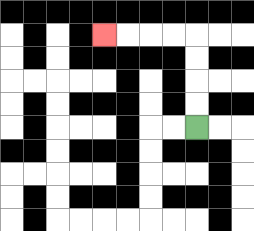{'start': '[8, 5]', 'end': '[4, 1]', 'path_directions': 'U,U,U,U,L,L,L,L', 'path_coordinates': '[[8, 5], [8, 4], [8, 3], [8, 2], [8, 1], [7, 1], [6, 1], [5, 1], [4, 1]]'}